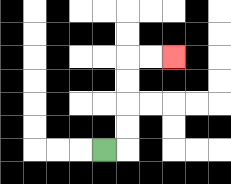{'start': '[4, 6]', 'end': '[7, 2]', 'path_directions': 'R,U,U,U,U,R,R', 'path_coordinates': '[[4, 6], [5, 6], [5, 5], [5, 4], [5, 3], [5, 2], [6, 2], [7, 2]]'}